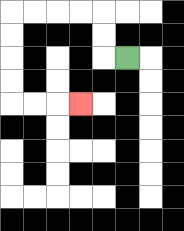{'start': '[5, 2]', 'end': '[3, 4]', 'path_directions': 'L,U,U,L,L,L,L,D,D,D,D,R,R,R', 'path_coordinates': '[[5, 2], [4, 2], [4, 1], [4, 0], [3, 0], [2, 0], [1, 0], [0, 0], [0, 1], [0, 2], [0, 3], [0, 4], [1, 4], [2, 4], [3, 4]]'}